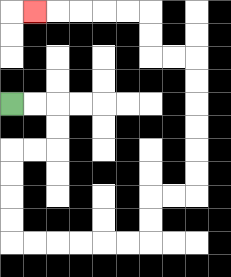{'start': '[0, 4]', 'end': '[1, 0]', 'path_directions': 'R,R,D,D,L,L,D,D,D,D,R,R,R,R,R,R,U,U,R,R,U,U,U,U,U,U,L,L,U,U,L,L,L,L,L', 'path_coordinates': '[[0, 4], [1, 4], [2, 4], [2, 5], [2, 6], [1, 6], [0, 6], [0, 7], [0, 8], [0, 9], [0, 10], [1, 10], [2, 10], [3, 10], [4, 10], [5, 10], [6, 10], [6, 9], [6, 8], [7, 8], [8, 8], [8, 7], [8, 6], [8, 5], [8, 4], [8, 3], [8, 2], [7, 2], [6, 2], [6, 1], [6, 0], [5, 0], [4, 0], [3, 0], [2, 0], [1, 0]]'}